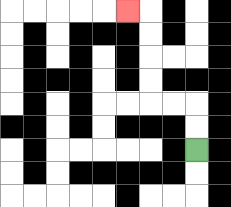{'start': '[8, 6]', 'end': '[5, 0]', 'path_directions': 'U,U,L,L,U,U,U,U,L', 'path_coordinates': '[[8, 6], [8, 5], [8, 4], [7, 4], [6, 4], [6, 3], [6, 2], [6, 1], [6, 0], [5, 0]]'}